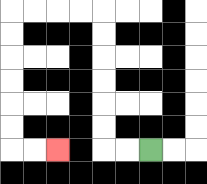{'start': '[6, 6]', 'end': '[2, 6]', 'path_directions': 'L,L,U,U,U,U,U,U,L,L,L,L,D,D,D,D,D,D,R,R', 'path_coordinates': '[[6, 6], [5, 6], [4, 6], [4, 5], [4, 4], [4, 3], [4, 2], [4, 1], [4, 0], [3, 0], [2, 0], [1, 0], [0, 0], [0, 1], [0, 2], [0, 3], [0, 4], [0, 5], [0, 6], [1, 6], [2, 6]]'}